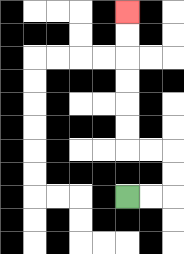{'start': '[5, 8]', 'end': '[5, 0]', 'path_directions': 'R,R,U,U,L,L,U,U,U,U,U,U', 'path_coordinates': '[[5, 8], [6, 8], [7, 8], [7, 7], [7, 6], [6, 6], [5, 6], [5, 5], [5, 4], [5, 3], [5, 2], [5, 1], [5, 0]]'}